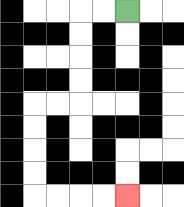{'start': '[5, 0]', 'end': '[5, 8]', 'path_directions': 'L,L,D,D,D,D,L,L,D,D,D,D,R,R,R,R', 'path_coordinates': '[[5, 0], [4, 0], [3, 0], [3, 1], [3, 2], [3, 3], [3, 4], [2, 4], [1, 4], [1, 5], [1, 6], [1, 7], [1, 8], [2, 8], [3, 8], [4, 8], [5, 8]]'}